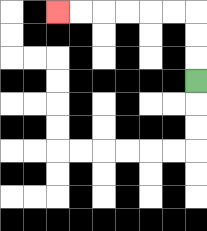{'start': '[8, 3]', 'end': '[2, 0]', 'path_directions': 'U,U,U,L,L,L,L,L,L', 'path_coordinates': '[[8, 3], [8, 2], [8, 1], [8, 0], [7, 0], [6, 0], [5, 0], [4, 0], [3, 0], [2, 0]]'}